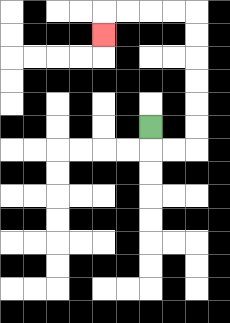{'start': '[6, 5]', 'end': '[4, 1]', 'path_directions': 'D,R,R,U,U,U,U,U,U,L,L,L,L,D', 'path_coordinates': '[[6, 5], [6, 6], [7, 6], [8, 6], [8, 5], [8, 4], [8, 3], [8, 2], [8, 1], [8, 0], [7, 0], [6, 0], [5, 0], [4, 0], [4, 1]]'}